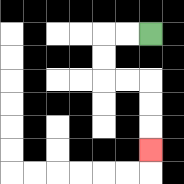{'start': '[6, 1]', 'end': '[6, 6]', 'path_directions': 'L,L,D,D,R,R,D,D,D', 'path_coordinates': '[[6, 1], [5, 1], [4, 1], [4, 2], [4, 3], [5, 3], [6, 3], [6, 4], [6, 5], [6, 6]]'}